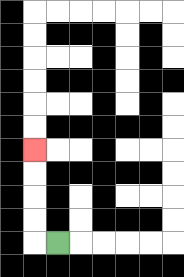{'start': '[2, 10]', 'end': '[1, 6]', 'path_directions': 'L,U,U,U,U', 'path_coordinates': '[[2, 10], [1, 10], [1, 9], [1, 8], [1, 7], [1, 6]]'}